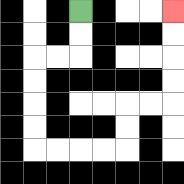{'start': '[3, 0]', 'end': '[7, 0]', 'path_directions': 'D,D,L,L,D,D,D,D,R,R,R,R,U,U,R,R,U,U,U,U', 'path_coordinates': '[[3, 0], [3, 1], [3, 2], [2, 2], [1, 2], [1, 3], [1, 4], [1, 5], [1, 6], [2, 6], [3, 6], [4, 6], [5, 6], [5, 5], [5, 4], [6, 4], [7, 4], [7, 3], [7, 2], [7, 1], [7, 0]]'}